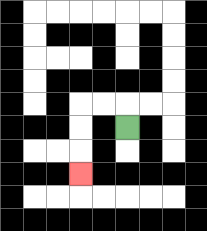{'start': '[5, 5]', 'end': '[3, 7]', 'path_directions': 'U,L,L,D,D,D', 'path_coordinates': '[[5, 5], [5, 4], [4, 4], [3, 4], [3, 5], [3, 6], [3, 7]]'}